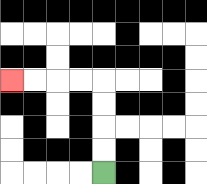{'start': '[4, 7]', 'end': '[0, 3]', 'path_directions': 'U,U,U,U,L,L,L,L', 'path_coordinates': '[[4, 7], [4, 6], [4, 5], [4, 4], [4, 3], [3, 3], [2, 3], [1, 3], [0, 3]]'}